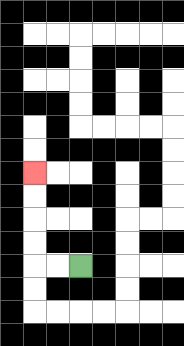{'start': '[3, 11]', 'end': '[1, 7]', 'path_directions': 'L,L,U,U,U,U', 'path_coordinates': '[[3, 11], [2, 11], [1, 11], [1, 10], [1, 9], [1, 8], [1, 7]]'}